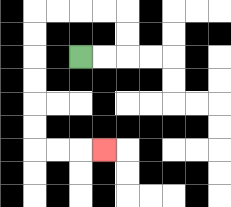{'start': '[3, 2]', 'end': '[4, 6]', 'path_directions': 'R,R,U,U,L,L,L,L,D,D,D,D,D,D,R,R,R', 'path_coordinates': '[[3, 2], [4, 2], [5, 2], [5, 1], [5, 0], [4, 0], [3, 0], [2, 0], [1, 0], [1, 1], [1, 2], [1, 3], [1, 4], [1, 5], [1, 6], [2, 6], [3, 6], [4, 6]]'}